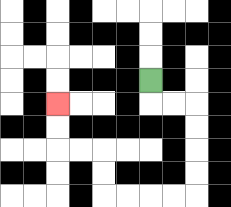{'start': '[6, 3]', 'end': '[2, 4]', 'path_directions': 'D,R,R,D,D,D,D,L,L,L,L,U,U,L,L,U,U', 'path_coordinates': '[[6, 3], [6, 4], [7, 4], [8, 4], [8, 5], [8, 6], [8, 7], [8, 8], [7, 8], [6, 8], [5, 8], [4, 8], [4, 7], [4, 6], [3, 6], [2, 6], [2, 5], [2, 4]]'}